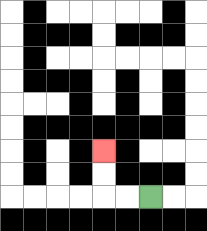{'start': '[6, 8]', 'end': '[4, 6]', 'path_directions': 'L,L,U,U', 'path_coordinates': '[[6, 8], [5, 8], [4, 8], [4, 7], [4, 6]]'}